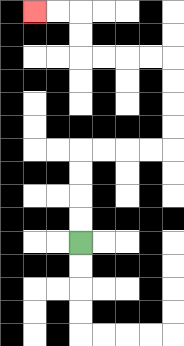{'start': '[3, 10]', 'end': '[1, 0]', 'path_directions': 'U,U,U,U,R,R,R,R,U,U,U,U,L,L,L,L,U,U,L,L', 'path_coordinates': '[[3, 10], [3, 9], [3, 8], [3, 7], [3, 6], [4, 6], [5, 6], [6, 6], [7, 6], [7, 5], [7, 4], [7, 3], [7, 2], [6, 2], [5, 2], [4, 2], [3, 2], [3, 1], [3, 0], [2, 0], [1, 0]]'}